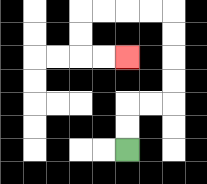{'start': '[5, 6]', 'end': '[5, 2]', 'path_directions': 'U,U,R,R,U,U,U,U,L,L,L,L,D,D,R,R', 'path_coordinates': '[[5, 6], [5, 5], [5, 4], [6, 4], [7, 4], [7, 3], [7, 2], [7, 1], [7, 0], [6, 0], [5, 0], [4, 0], [3, 0], [3, 1], [3, 2], [4, 2], [5, 2]]'}